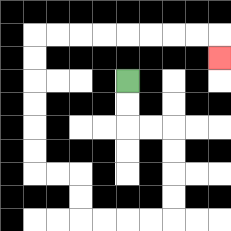{'start': '[5, 3]', 'end': '[9, 2]', 'path_directions': 'D,D,R,R,D,D,D,D,L,L,L,L,U,U,L,L,U,U,U,U,U,U,R,R,R,R,R,R,R,R,D', 'path_coordinates': '[[5, 3], [5, 4], [5, 5], [6, 5], [7, 5], [7, 6], [7, 7], [7, 8], [7, 9], [6, 9], [5, 9], [4, 9], [3, 9], [3, 8], [3, 7], [2, 7], [1, 7], [1, 6], [1, 5], [1, 4], [1, 3], [1, 2], [1, 1], [2, 1], [3, 1], [4, 1], [5, 1], [6, 1], [7, 1], [8, 1], [9, 1], [9, 2]]'}